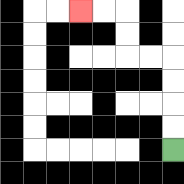{'start': '[7, 6]', 'end': '[3, 0]', 'path_directions': 'U,U,U,U,L,L,U,U,L,L', 'path_coordinates': '[[7, 6], [7, 5], [7, 4], [7, 3], [7, 2], [6, 2], [5, 2], [5, 1], [5, 0], [4, 0], [3, 0]]'}